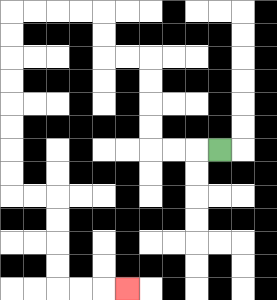{'start': '[9, 6]', 'end': '[5, 12]', 'path_directions': 'L,L,L,U,U,U,U,L,L,U,U,L,L,L,L,D,D,D,D,D,D,D,D,R,R,D,D,D,D,R,R,R', 'path_coordinates': '[[9, 6], [8, 6], [7, 6], [6, 6], [6, 5], [6, 4], [6, 3], [6, 2], [5, 2], [4, 2], [4, 1], [4, 0], [3, 0], [2, 0], [1, 0], [0, 0], [0, 1], [0, 2], [0, 3], [0, 4], [0, 5], [0, 6], [0, 7], [0, 8], [1, 8], [2, 8], [2, 9], [2, 10], [2, 11], [2, 12], [3, 12], [4, 12], [5, 12]]'}